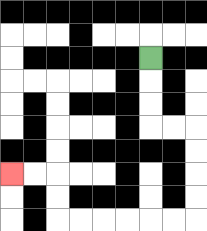{'start': '[6, 2]', 'end': '[0, 7]', 'path_directions': 'D,D,D,R,R,D,D,D,D,L,L,L,L,L,L,U,U,L,L', 'path_coordinates': '[[6, 2], [6, 3], [6, 4], [6, 5], [7, 5], [8, 5], [8, 6], [8, 7], [8, 8], [8, 9], [7, 9], [6, 9], [5, 9], [4, 9], [3, 9], [2, 9], [2, 8], [2, 7], [1, 7], [0, 7]]'}